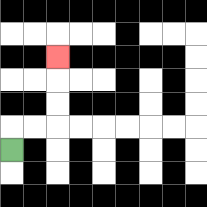{'start': '[0, 6]', 'end': '[2, 2]', 'path_directions': 'U,R,R,U,U,U', 'path_coordinates': '[[0, 6], [0, 5], [1, 5], [2, 5], [2, 4], [2, 3], [2, 2]]'}